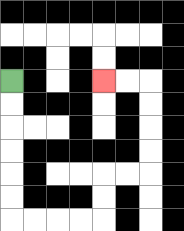{'start': '[0, 3]', 'end': '[4, 3]', 'path_directions': 'D,D,D,D,D,D,R,R,R,R,U,U,R,R,U,U,U,U,L,L', 'path_coordinates': '[[0, 3], [0, 4], [0, 5], [0, 6], [0, 7], [0, 8], [0, 9], [1, 9], [2, 9], [3, 9], [4, 9], [4, 8], [4, 7], [5, 7], [6, 7], [6, 6], [6, 5], [6, 4], [6, 3], [5, 3], [4, 3]]'}